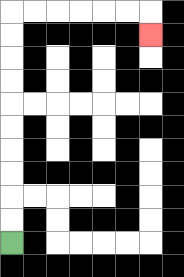{'start': '[0, 10]', 'end': '[6, 1]', 'path_directions': 'U,U,U,U,U,U,U,U,U,U,R,R,R,R,R,R,D', 'path_coordinates': '[[0, 10], [0, 9], [0, 8], [0, 7], [0, 6], [0, 5], [0, 4], [0, 3], [0, 2], [0, 1], [0, 0], [1, 0], [2, 0], [3, 0], [4, 0], [5, 0], [6, 0], [6, 1]]'}